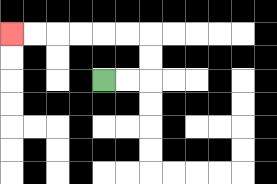{'start': '[4, 3]', 'end': '[0, 1]', 'path_directions': 'R,R,U,U,L,L,L,L,L,L', 'path_coordinates': '[[4, 3], [5, 3], [6, 3], [6, 2], [6, 1], [5, 1], [4, 1], [3, 1], [2, 1], [1, 1], [0, 1]]'}